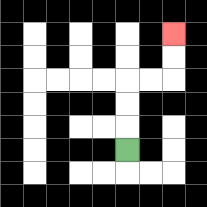{'start': '[5, 6]', 'end': '[7, 1]', 'path_directions': 'U,U,U,R,R,U,U', 'path_coordinates': '[[5, 6], [5, 5], [5, 4], [5, 3], [6, 3], [7, 3], [7, 2], [7, 1]]'}